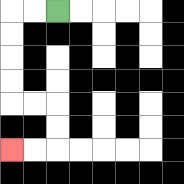{'start': '[2, 0]', 'end': '[0, 6]', 'path_directions': 'L,L,D,D,D,D,R,R,D,D,L,L', 'path_coordinates': '[[2, 0], [1, 0], [0, 0], [0, 1], [0, 2], [0, 3], [0, 4], [1, 4], [2, 4], [2, 5], [2, 6], [1, 6], [0, 6]]'}